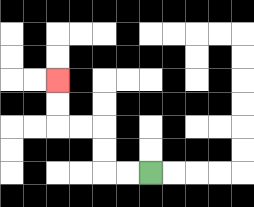{'start': '[6, 7]', 'end': '[2, 3]', 'path_directions': 'L,L,U,U,L,L,U,U', 'path_coordinates': '[[6, 7], [5, 7], [4, 7], [4, 6], [4, 5], [3, 5], [2, 5], [2, 4], [2, 3]]'}